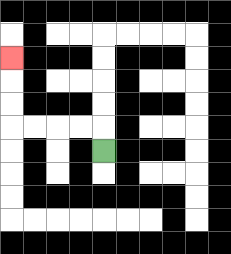{'start': '[4, 6]', 'end': '[0, 2]', 'path_directions': 'U,L,L,L,L,U,U,U', 'path_coordinates': '[[4, 6], [4, 5], [3, 5], [2, 5], [1, 5], [0, 5], [0, 4], [0, 3], [0, 2]]'}